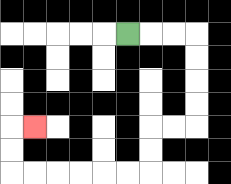{'start': '[5, 1]', 'end': '[1, 5]', 'path_directions': 'R,R,R,D,D,D,D,L,L,D,D,L,L,L,L,L,L,U,U,R', 'path_coordinates': '[[5, 1], [6, 1], [7, 1], [8, 1], [8, 2], [8, 3], [8, 4], [8, 5], [7, 5], [6, 5], [6, 6], [6, 7], [5, 7], [4, 7], [3, 7], [2, 7], [1, 7], [0, 7], [0, 6], [0, 5], [1, 5]]'}